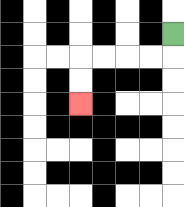{'start': '[7, 1]', 'end': '[3, 4]', 'path_directions': 'D,L,L,L,L,D,D', 'path_coordinates': '[[7, 1], [7, 2], [6, 2], [5, 2], [4, 2], [3, 2], [3, 3], [3, 4]]'}